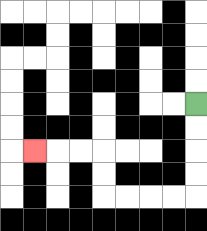{'start': '[8, 4]', 'end': '[1, 6]', 'path_directions': 'D,D,D,D,L,L,L,L,U,U,L,L,L', 'path_coordinates': '[[8, 4], [8, 5], [8, 6], [8, 7], [8, 8], [7, 8], [6, 8], [5, 8], [4, 8], [4, 7], [4, 6], [3, 6], [2, 6], [1, 6]]'}